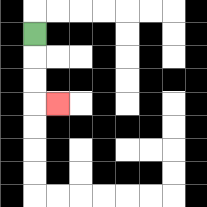{'start': '[1, 1]', 'end': '[2, 4]', 'path_directions': 'D,D,D,R', 'path_coordinates': '[[1, 1], [1, 2], [1, 3], [1, 4], [2, 4]]'}